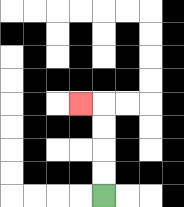{'start': '[4, 8]', 'end': '[3, 4]', 'path_directions': 'U,U,U,U,L', 'path_coordinates': '[[4, 8], [4, 7], [4, 6], [4, 5], [4, 4], [3, 4]]'}